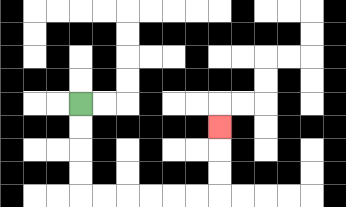{'start': '[3, 4]', 'end': '[9, 5]', 'path_directions': 'D,D,D,D,R,R,R,R,R,R,U,U,U', 'path_coordinates': '[[3, 4], [3, 5], [3, 6], [3, 7], [3, 8], [4, 8], [5, 8], [6, 8], [7, 8], [8, 8], [9, 8], [9, 7], [9, 6], [9, 5]]'}